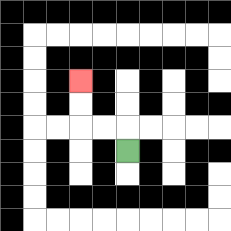{'start': '[5, 6]', 'end': '[3, 3]', 'path_directions': 'U,L,L,U,U', 'path_coordinates': '[[5, 6], [5, 5], [4, 5], [3, 5], [3, 4], [3, 3]]'}